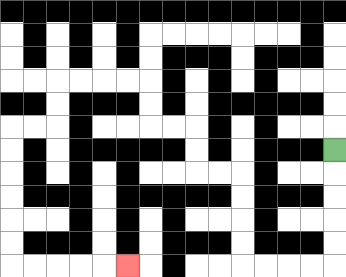{'start': '[14, 6]', 'end': '[5, 11]', 'path_directions': 'D,D,D,D,D,L,L,L,L,U,U,U,U,L,L,U,U,L,L,U,U,L,L,L,L,D,D,L,L,D,D,D,D,D,D,R,R,R,R,R', 'path_coordinates': '[[14, 6], [14, 7], [14, 8], [14, 9], [14, 10], [14, 11], [13, 11], [12, 11], [11, 11], [10, 11], [10, 10], [10, 9], [10, 8], [10, 7], [9, 7], [8, 7], [8, 6], [8, 5], [7, 5], [6, 5], [6, 4], [6, 3], [5, 3], [4, 3], [3, 3], [2, 3], [2, 4], [2, 5], [1, 5], [0, 5], [0, 6], [0, 7], [0, 8], [0, 9], [0, 10], [0, 11], [1, 11], [2, 11], [3, 11], [4, 11], [5, 11]]'}